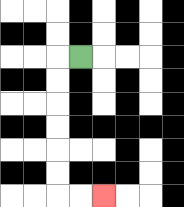{'start': '[3, 2]', 'end': '[4, 8]', 'path_directions': 'L,D,D,D,D,D,D,R,R', 'path_coordinates': '[[3, 2], [2, 2], [2, 3], [2, 4], [2, 5], [2, 6], [2, 7], [2, 8], [3, 8], [4, 8]]'}